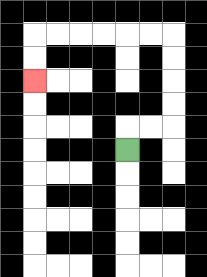{'start': '[5, 6]', 'end': '[1, 3]', 'path_directions': 'U,R,R,U,U,U,U,L,L,L,L,L,L,D,D', 'path_coordinates': '[[5, 6], [5, 5], [6, 5], [7, 5], [7, 4], [7, 3], [7, 2], [7, 1], [6, 1], [5, 1], [4, 1], [3, 1], [2, 1], [1, 1], [1, 2], [1, 3]]'}